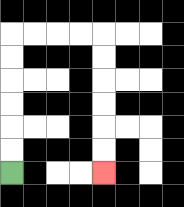{'start': '[0, 7]', 'end': '[4, 7]', 'path_directions': 'U,U,U,U,U,U,R,R,R,R,D,D,D,D,D,D', 'path_coordinates': '[[0, 7], [0, 6], [0, 5], [0, 4], [0, 3], [0, 2], [0, 1], [1, 1], [2, 1], [3, 1], [4, 1], [4, 2], [4, 3], [4, 4], [4, 5], [4, 6], [4, 7]]'}